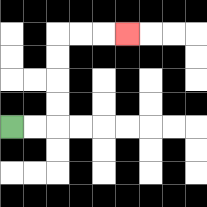{'start': '[0, 5]', 'end': '[5, 1]', 'path_directions': 'R,R,U,U,U,U,R,R,R', 'path_coordinates': '[[0, 5], [1, 5], [2, 5], [2, 4], [2, 3], [2, 2], [2, 1], [3, 1], [4, 1], [5, 1]]'}